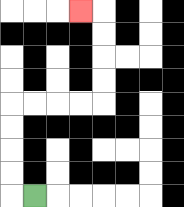{'start': '[1, 8]', 'end': '[3, 0]', 'path_directions': 'L,U,U,U,U,R,R,R,R,U,U,U,U,L', 'path_coordinates': '[[1, 8], [0, 8], [0, 7], [0, 6], [0, 5], [0, 4], [1, 4], [2, 4], [3, 4], [4, 4], [4, 3], [4, 2], [4, 1], [4, 0], [3, 0]]'}